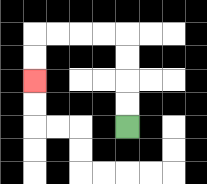{'start': '[5, 5]', 'end': '[1, 3]', 'path_directions': 'U,U,U,U,L,L,L,L,D,D', 'path_coordinates': '[[5, 5], [5, 4], [5, 3], [5, 2], [5, 1], [4, 1], [3, 1], [2, 1], [1, 1], [1, 2], [1, 3]]'}